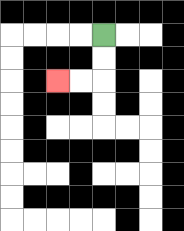{'start': '[4, 1]', 'end': '[2, 3]', 'path_directions': 'D,D,L,L', 'path_coordinates': '[[4, 1], [4, 2], [4, 3], [3, 3], [2, 3]]'}